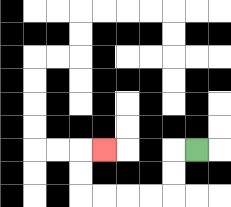{'start': '[8, 6]', 'end': '[4, 6]', 'path_directions': 'L,D,D,L,L,L,L,U,U,R', 'path_coordinates': '[[8, 6], [7, 6], [7, 7], [7, 8], [6, 8], [5, 8], [4, 8], [3, 8], [3, 7], [3, 6], [4, 6]]'}